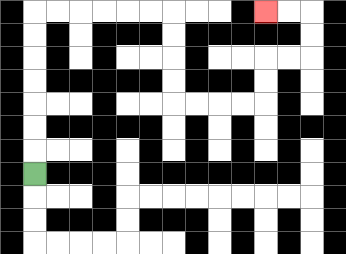{'start': '[1, 7]', 'end': '[11, 0]', 'path_directions': 'U,U,U,U,U,U,U,R,R,R,R,R,R,D,D,D,D,R,R,R,R,U,U,R,R,U,U,L,L', 'path_coordinates': '[[1, 7], [1, 6], [1, 5], [1, 4], [1, 3], [1, 2], [1, 1], [1, 0], [2, 0], [3, 0], [4, 0], [5, 0], [6, 0], [7, 0], [7, 1], [7, 2], [7, 3], [7, 4], [8, 4], [9, 4], [10, 4], [11, 4], [11, 3], [11, 2], [12, 2], [13, 2], [13, 1], [13, 0], [12, 0], [11, 0]]'}